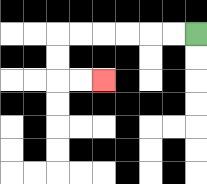{'start': '[8, 1]', 'end': '[4, 3]', 'path_directions': 'L,L,L,L,L,L,D,D,R,R', 'path_coordinates': '[[8, 1], [7, 1], [6, 1], [5, 1], [4, 1], [3, 1], [2, 1], [2, 2], [2, 3], [3, 3], [4, 3]]'}